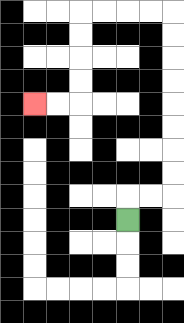{'start': '[5, 9]', 'end': '[1, 4]', 'path_directions': 'U,R,R,U,U,U,U,U,U,U,U,L,L,L,L,D,D,D,D,L,L', 'path_coordinates': '[[5, 9], [5, 8], [6, 8], [7, 8], [7, 7], [7, 6], [7, 5], [7, 4], [7, 3], [7, 2], [7, 1], [7, 0], [6, 0], [5, 0], [4, 0], [3, 0], [3, 1], [3, 2], [3, 3], [3, 4], [2, 4], [1, 4]]'}